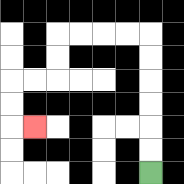{'start': '[6, 7]', 'end': '[1, 5]', 'path_directions': 'U,U,U,U,U,U,L,L,L,L,D,D,L,L,D,D,R', 'path_coordinates': '[[6, 7], [6, 6], [6, 5], [6, 4], [6, 3], [6, 2], [6, 1], [5, 1], [4, 1], [3, 1], [2, 1], [2, 2], [2, 3], [1, 3], [0, 3], [0, 4], [0, 5], [1, 5]]'}